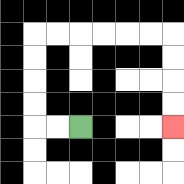{'start': '[3, 5]', 'end': '[7, 5]', 'path_directions': 'L,L,U,U,U,U,R,R,R,R,R,R,D,D,D,D', 'path_coordinates': '[[3, 5], [2, 5], [1, 5], [1, 4], [1, 3], [1, 2], [1, 1], [2, 1], [3, 1], [4, 1], [5, 1], [6, 1], [7, 1], [7, 2], [7, 3], [7, 4], [7, 5]]'}